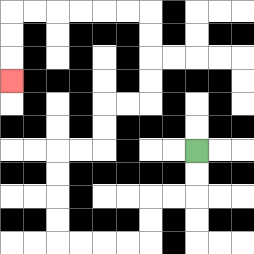{'start': '[8, 6]', 'end': '[0, 3]', 'path_directions': 'D,D,L,L,D,D,L,L,L,L,U,U,U,U,R,R,U,U,R,R,U,U,U,U,L,L,L,L,L,L,D,D,D', 'path_coordinates': '[[8, 6], [8, 7], [8, 8], [7, 8], [6, 8], [6, 9], [6, 10], [5, 10], [4, 10], [3, 10], [2, 10], [2, 9], [2, 8], [2, 7], [2, 6], [3, 6], [4, 6], [4, 5], [4, 4], [5, 4], [6, 4], [6, 3], [6, 2], [6, 1], [6, 0], [5, 0], [4, 0], [3, 0], [2, 0], [1, 0], [0, 0], [0, 1], [0, 2], [0, 3]]'}